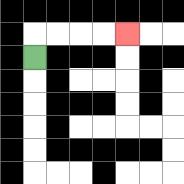{'start': '[1, 2]', 'end': '[5, 1]', 'path_directions': 'U,R,R,R,R', 'path_coordinates': '[[1, 2], [1, 1], [2, 1], [3, 1], [4, 1], [5, 1]]'}